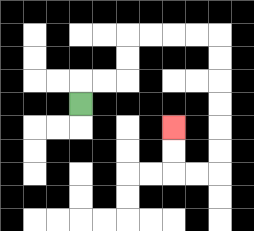{'start': '[3, 4]', 'end': '[7, 5]', 'path_directions': 'U,R,R,U,U,R,R,R,R,D,D,D,D,D,D,L,L,U,U', 'path_coordinates': '[[3, 4], [3, 3], [4, 3], [5, 3], [5, 2], [5, 1], [6, 1], [7, 1], [8, 1], [9, 1], [9, 2], [9, 3], [9, 4], [9, 5], [9, 6], [9, 7], [8, 7], [7, 7], [7, 6], [7, 5]]'}